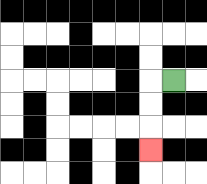{'start': '[7, 3]', 'end': '[6, 6]', 'path_directions': 'L,D,D,D', 'path_coordinates': '[[7, 3], [6, 3], [6, 4], [6, 5], [6, 6]]'}